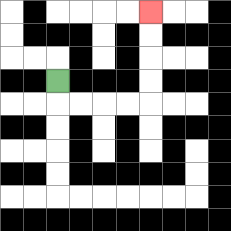{'start': '[2, 3]', 'end': '[6, 0]', 'path_directions': 'D,R,R,R,R,U,U,U,U', 'path_coordinates': '[[2, 3], [2, 4], [3, 4], [4, 4], [5, 4], [6, 4], [6, 3], [6, 2], [6, 1], [6, 0]]'}